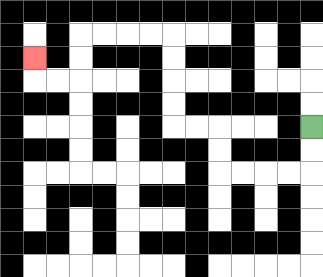{'start': '[13, 5]', 'end': '[1, 2]', 'path_directions': 'D,D,L,L,L,L,U,U,L,L,U,U,U,U,L,L,L,L,D,D,L,L,U', 'path_coordinates': '[[13, 5], [13, 6], [13, 7], [12, 7], [11, 7], [10, 7], [9, 7], [9, 6], [9, 5], [8, 5], [7, 5], [7, 4], [7, 3], [7, 2], [7, 1], [6, 1], [5, 1], [4, 1], [3, 1], [3, 2], [3, 3], [2, 3], [1, 3], [1, 2]]'}